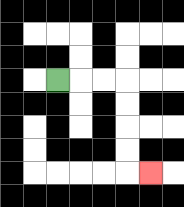{'start': '[2, 3]', 'end': '[6, 7]', 'path_directions': 'R,R,R,D,D,D,D,R', 'path_coordinates': '[[2, 3], [3, 3], [4, 3], [5, 3], [5, 4], [5, 5], [5, 6], [5, 7], [6, 7]]'}